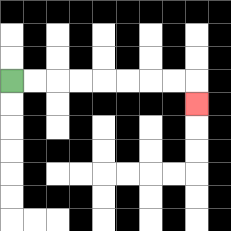{'start': '[0, 3]', 'end': '[8, 4]', 'path_directions': 'R,R,R,R,R,R,R,R,D', 'path_coordinates': '[[0, 3], [1, 3], [2, 3], [3, 3], [4, 3], [5, 3], [6, 3], [7, 3], [8, 3], [8, 4]]'}